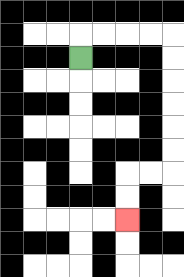{'start': '[3, 2]', 'end': '[5, 9]', 'path_directions': 'U,R,R,R,R,D,D,D,D,D,D,L,L,D,D', 'path_coordinates': '[[3, 2], [3, 1], [4, 1], [5, 1], [6, 1], [7, 1], [7, 2], [7, 3], [7, 4], [7, 5], [7, 6], [7, 7], [6, 7], [5, 7], [5, 8], [5, 9]]'}